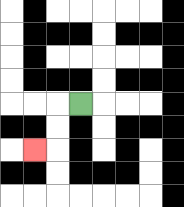{'start': '[3, 4]', 'end': '[1, 6]', 'path_directions': 'L,D,D,L', 'path_coordinates': '[[3, 4], [2, 4], [2, 5], [2, 6], [1, 6]]'}